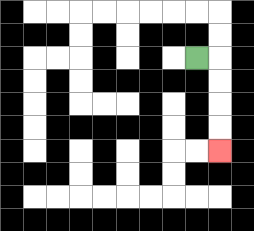{'start': '[8, 2]', 'end': '[9, 6]', 'path_directions': 'R,D,D,D,D', 'path_coordinates': '[[8, 2], [9, 2], [9, 3], [9, 4], [9, 5], [9, 6]]'}